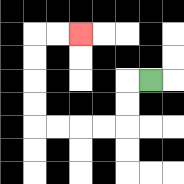{'start': '[6, 3]', 'end': '[3, 1]', 'path_directions': 'L,D,D,L,L,L,L,U,U,U,U,R,R', 'path_coordinates': '[[6, 3], [5, 3], [5, 4], [5, 5], [4, 5], [3, 5], [2, 5], [1, 5], [1, 4], [1, 3], [1, 2], [1, 1], [2, 1], [3, 1]]'}